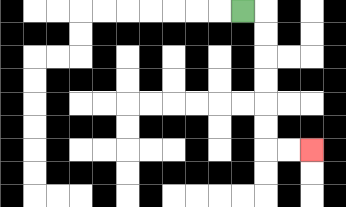{'start': '[10, 0]', 'end': '[13, 6]', 'path_directions': 'R,D,D,D,D,D,D,R,R', 'path_coordinates': '[[10, 0], [11, 0], [11, 1], [11, 2], [11, 3], [11, 4], [11, 5], [11, 6], [12, 6], [13, 6]]'}